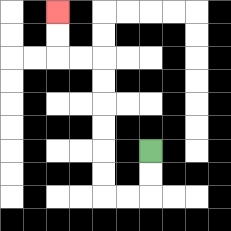{'start': '[6, 6]', 'end': '[2, 0]', 'path_directions': 'D,D,L,L,U,U,U,U,U,U,L,L,U,U', 'path_coordinates': '[[6, 6], [6, 7], [6, 8], [5, 8], [4, 8], [4, 7], [4, 6], [4, 5], [4, 4], [4, 3], [4, 2], [3, 2], [2, 2], [2, 1], [2, 0]]'}